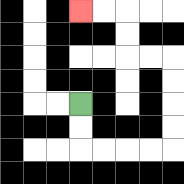{'start': '[3, 4]', 'end': '[3, 0]', 'path_directions': 'D,D,R,R,R,R,U,U,U,U,L,L,U,U,L,L', 'path_coordinates': '[[3, 4], [3, 5], [3, 6], [4, 6], [5, 6], [6, 6], [7, 6], [7, 5], [7, 4], [7, 3], [7, 2], [6, 2], [5, 2], [5, 1], [5, 0], [4, 0], [3, 0]]'}